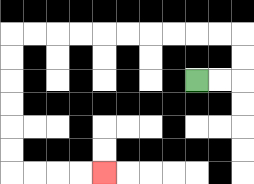{'start': '[8, 3]', 'end': '[4, 7]', 'path_directions': 'R,R,U,U,L,L,L,L,L,L,L,L,L,L,D,D,D,D,D,D,R,R,R,R', 'path_coordinates': '[[8, 3], [9, 3], [10, 3], [10, 2], [10, 1], [9, 1], [8, 1], [7, 1], [6, 1], [5, 1], [4, 1], [3, 1], [2, 1], [1, 1], [0, 1], [0, 2], [0, 3], [0, 4], [0, 5], [0, 6], [0, 7], [1, 7], [2, 7], [3, 7], [4, 7]]'}